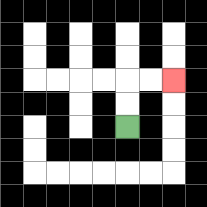{'start': '[5, 5]', 'end': '[7, 3]', 'path_directions': 'U,U,R,R', 'path_coordinates': '[[5, 5], [5, 4], [5, 3], [6, 3], [7, 3]]'}